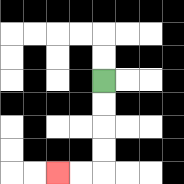{'start': '[4, 3]', 'end': '[2, 7]', 'path_directions': 'D,D,D,D,L,L', 'path_coordinates': '[[4, 3], [4, 4], [4, 5], [4, 6], [4, 7], [3, 7], [2, 7]]'}